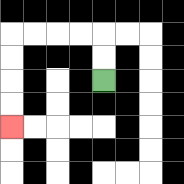{'start': '[4, 3]', 'end': '[0, 5]', 'path_directions': 'U,U,L,L,L,L,D,D,D,D', 'path_coordinates': '[[4, 3], [4, 2], [4, 1], [3, 1], [2, 1], [1, 1], [0, 1], [0, 2], [0, 3], [0, 4], [0, 5]]'}